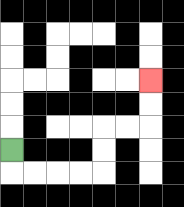{'start': '[0, 6]', 'end': '[6, 3]', 'path_directions': 'D,R,R,R,R,U,U,R,R,U,U', 'path_coordinates': '[[0, 6], [0, 7], [1, 7], [2, 7], [3, 7], [4, 7], [4, 6], [4, 5], [5, 5], [6, 5], [6, 4], [6, 3]]'}